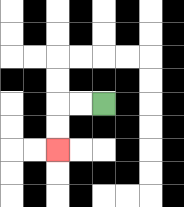{'start': '[4, 4]', 'end': '[2, 6]', 'path_directions': 'L,L,D,D', 'path_coordinates': '[[4, 4], [3, 4], [2, 4], [2, 5], [2, 6]]'}